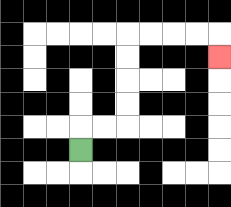{'start': '[3, 6]', 'end': '[9, 2]', 'path_directions': 'U,R,R,U,U,U,U,R,R,R,R,D', 'path_coordinates': '[[3, 6], [3, 5], [4, 5], [5, 5], [5, 4], [5, 3], [5, 2], [5, 1], [6, 1], [7, 1], [8, 1], [9, 1], [9, 2]]'}